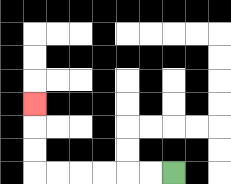{'start': '[7, 7]', 'end': '[1, 4]', 'path_directions': 'L,L,L,L,L,L,U,U,U', 'path_coordinates': '[[7, 7], [6, 7], [5, 7], [4, 7], [3, 7], [2, 7], [1, 7], [1, 6], [1, 5], [1, 4]]'}